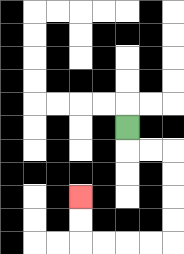{'start': '[5, 5]', 'end': '[3, 8]', 'path_directions': 'D,R,R,D,D,D,D,L,L,L,L,U,U', 'path_coordinates': '[[5, 5], [5, 6], [6, 6], [7, 6], [7, 7], [7, 8], [7, 9], [7, 10], [6, 10], [5, 10], [4, 10], [3, 10], [3, 9], [3, 8]]'}